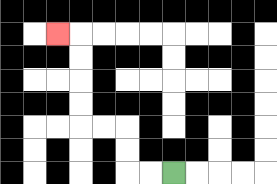{'start': '[7, 7]', 'end': '[2, 1]', 'path_directions': 'L,L,U,U,L,L,U,U,U,U,L', 'path_coordinates': '[[7, 7], [6, 7], [5, 7], [5, 6], [5, 5], [4, 5], [3, 5], [3, 4], [3, 3], [3, 2], [3, 1], [2, 1]]'}